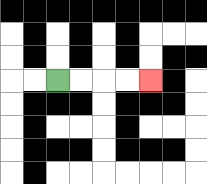{'start': '[2, 3]', 'end': '[6, 3]', 'path_directions': 'R,R,R,R', 'path_coordinates': '[[2, 3], [3, 3], [4, 3], [5, 3], [6, 3]]'}